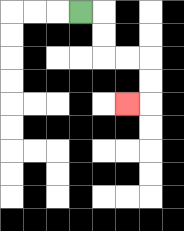{'start': '[3, 0]', 'end': '[5, 4]', 'path_directions': 'R,D,D,R,R,D,D,L', 'path_coordinates': '[[3, 0], [4, 0], [4, 1], [4, 2], [5, 2], [6, 2], [6, 3], [6, 4], [5, 4]]'}